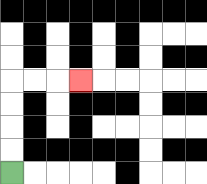{'start': '[0, 7]', 'end': '[3, 3]', 'path_directions': 'U,U,U,U,R,R,R', 'path_coordinates': '[[0, 7], [0, 6], [0, 5], [0, 4], [0, 3], [1, 3], [2, 3], [3, 3]]'}